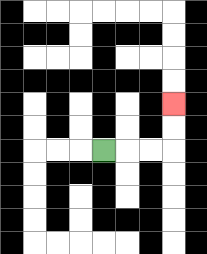{'start': '[4, 6]', 'end': '[7, 4]', 'path_directions': 'R,R,R,U,U', 'path_coordinates': '[[4, 6], [5, 6], [6, 6], [7, 6], [7, 5], [7, 4]]'}